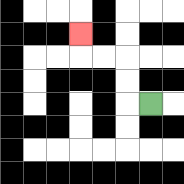{'start': '[6, 4]', 'end': '[3, 1]', 'path_directions': 'L,U,U,L,L,U', 'path_coordinates': '[[6, 4], [5, 4], [5, 3], [5, 2], [4, 2], [3, 2], [3, 1]]'}